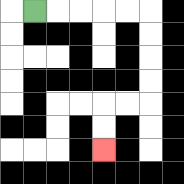{'start': '[1, 0]', 'end': '[4, 6]', 'path_directions': 'R,R,R,R,R,D,D,D,D,L,L,D,D', 'path_coordinates': '[[1, 0], [2, 0], [3, 0], [4, 0], [5, 0], [6, 0], [6, 1], [6, 2], [6, 3], [6, 4], [5, 4], [4, 4], [4, 5], [4, 6]]'}